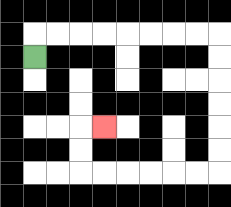{'start': '[1, 2]', 'end': '[4, 5]', 'path_directions': 'U,R,R,R,R,R,R,R,R,D,D,D,D,D,D,L,L,L,L,L,L,U,U,R', 'path_coordinates': '[[1, 2], [1, 1], [2, 1], [3, 1], [4, 1], [5, 1], [6, 1], [7, 1], [8, 1], [9, 1], [9, 2], [9, 3], [9, 4], [9, 5], [9, 6], [9, 7], [8, 7], [7, 7], [6, 7], [5, 7], [4, 7], [3, 7], [3, 6], [3, 5], [4, 5]]'}